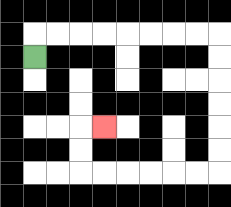{'start': '[1, 2]', 'end': '[4, 5]', 'path_directions': 'U,R,R,R,R,R,R,R,R,D,D,D,D,D,D,L,L,L,L,L,L,U,U,R', 'path_coordinates': '[[1, 2], [1, 1], [2, 1], [3, 1], [4, 1], [5, 1], [6, 1], [7, 1], [8, 1], [9, 1], [9, 2], [9, 3], [9, 4], [9, 5], [9, 6], [9, 7], [8, 7], [7, 7], [6, 7], [5, 7], [4, 7], [3, 7], [3, 6], [3, 5], [4, 5]]'}